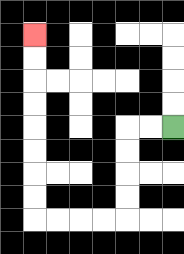{'start': '[7, 5]', 'end': '[1, 1]', 'path_directions': 'L,L,D,D,D,D,L,L,L,L,U,U,U,U,U,U,U,U', 'path_coordinates': '[[7, 5], [6, 5], [5, 5], [5, 6], [5, 7], [5, 8], [5, 9], [4, 9], [3, 9], [2, 9], [1, 9], [1, 8], [1, 7], [1, 6], [1, 5], [1, 4], [1, 3], [1, 2], [1, 1]]'}